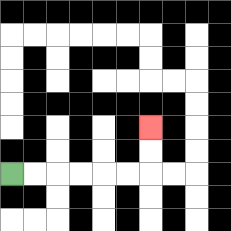{'start': '[0, 7]', 'end': '[6, 5]', 'path_directions': 'R,R,R,R,R,R,U,U', 'path_coordinates': '[[0, 7], [1, 7], [2, 7], [3, 7], [4, 7], [5, 7], [6, 7], [6, 6], [6, 5]]'}